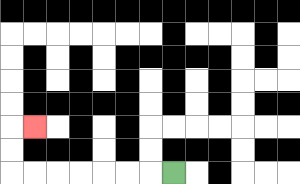{'start': '[7, 7]', 'end': '[1, 5]', 'path_directions': 'L,L,L,L,L,L,L,U,U,R', 'path_coordinates': '[[7, 7], [6, 7], [5, 7], [4, 7], [3, 7], [2, 7], [1, 7], [0, 7], [0, 6], [0, 5], [1, 5]]'}